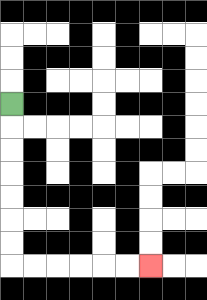{'start': '[0, 4]', 'end': '[6, 11]', 'path_directions': 'D,D,D,D,D,D,D,R,R,R,R,R,R', 'path_coordinates': '[[0, 4], [0, 5], [0, 6], [0, 7], [0, 8], [0, 9], [0, 10], [0, 11], [1, 11], [2, 11], [3, 11], [4, 11], [5, 11], [6, 11]]'}